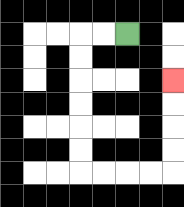{'start': '[5, 1]', 'end': '[7, 3]', 'path_directions': 'L,L,D,D,D,D,D,D,R,R,R,R,U,U,U,U', 'path_coordinates': '[[5, 1], [4, 1], [3, 1], [3, 2], [3, 3], [3, 4], [3, 5], [3, 6], [3, 7], [4, 7], [5, 7], [6, 7], [7, 7], [7, 6], [7, 5], [7, 4], [7, 3]]'}